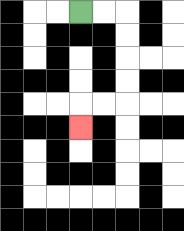{'start': '[3, 0]', 'end': '[3, 5]', 'path_directions': 'R,R,D,D,D,D,L,L,D', 'path_coordinates': '[[3, 0], [4, 0], [5, 0], [5, 1], [5, 2], [5, 3], [5, 4], [4, 4], [3, 4], [3, 5]]'}